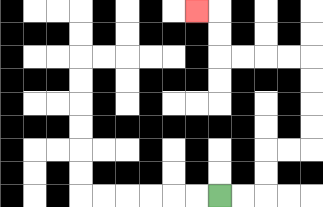{'start': '[9, 8]', 'end': '[8, 0]', 'path_directions': 'R,R,U,U,R,R,U,U,U,U,L,L,L,L,U,U,L', 'path_coordinates': '[[9, 8], [10, 8], [11, 8], [11, 7], [11, 6], [12, 6], [13, 6], [13, 5], [13, 4], [13, 3], [13, 2], [12, 2], [11, 2], [10, 2], [9, 2], [9, 1], [9, 0], [8, 0]]'}